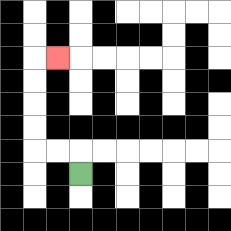{'start': '[3, 7]', 'end': '[2, 2]', 'path_directions': 'U,L,L,U,U,U,U,R', 'path_coordinates': '[[3, 7], [3, 6], [2, 6], [1, 6], [1, 5], [1, 4], [1, 3], [1, 2], [2, 2]]'}